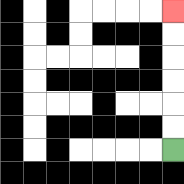{'start': '[7, 6]', 'end': '[7, 0]', 'path_directions': 'U,U,U,U,U,U', 'path_coordinates': '[[7, 6], [7, 5], [7, 4], [7, 3], [7, 2], [7, 1], [7, 0]]'}